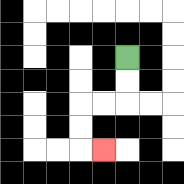{'start': '[5, 2]', 'end': '[4, 6]', 'path_directions': 'D,D,L,L,D,D,R', 'path_coordinates': '[[5, 2], [5, 3], [5, 4], [4, 4], [3, 4], [3, 5], [3, 6], [4, 6]]'}